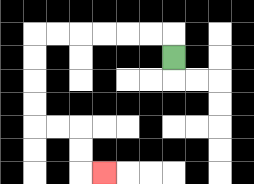{'start': '[7, 2]', 'end': '[4, 7]', 'path_directions': 'U,L,L,L,L,L,L,D,D,D,D,R,R,D,D,R', 'path_coordinates': '[[7, 2], [7, 1], [6, 1], [5, 1], [4, 1], [3, 1], [2, 1], [1, 1], [1, 2], [1, 3], [1, 4], [1, 5], [2, 5], [3, 5], [3, 6], [3, 7], [4, 7]]'}